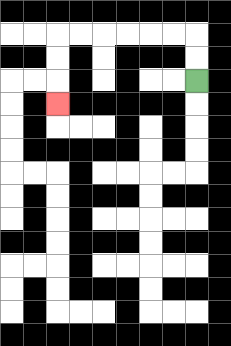{'start': '[8, 3]', 'end': '[2, 4]', 'path_directions': 'U,U,L,L,L,L,L,L,D,D,D', 'path_coordinates': '[[8, 3], [8, 2], [8, 1], [7, 1], [6, 1], [5, 1], [4, 1], [3, 1], [2, 1], [2, 2], [2, 3], [2, 4]]'}